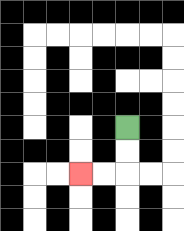{'start': '[5, 5]', 'end': '[3, 7]', 'path_directions': 'D,D,L,L', 'path_coordinates': '[[5, 5], [5, 6], [5, 7], [4, 7], [3, 7]]'}